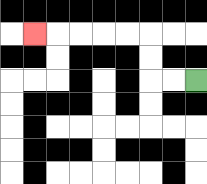{'start': '[8, 3]', 'end': '[1, 1]', 'path_directions': 'L,L,U,U,L,L,L,L,L', 'path_coordinates': '[[8, 3], [7, 3], [6, 3], [6, 2], [6, 1], [5, 1], [4, 1], [3, 1], [2, 1], [1, 1]]'}